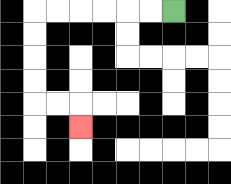{'start': '[7, 0]', 'end': '[3, 5]', 'path_directions': 'L,L,L,L,L,L,D,D,D,D,R,R,D', 'path_coordinates': '[[7, 0], [6, 0], [5, 0], [4, 0], [3, 0], [2, 0], [1, 0], [1, 1], [1, 2], [1, 3], [1, 4], [2, 4], [3, 4], [3, 5]]'}